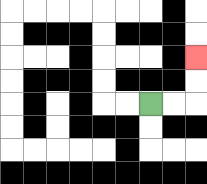{'start': '[6, 4]', 'end': '[8, 2]', 'path_directions': 'R,R,U,U', 'path_coordinates': '[[6, 4], [7, 4], [8, 4], [8, 3], [8, 2]]'}